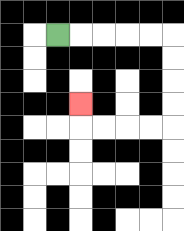{'start': '[2, 1]', 'end': '[3, 4]', 'path_directions': 'R,R,R,R,R,D,D,D,D,L,L,L,L,U', 'path_coordinates': '[[2, 1], [3, 1], [4, 1], [5, 1], [6, 1], [7, 1], [7, 2], [7, 3], [7, 4], [7, 5], [6, 5], [5, 5], [4, 5], [3, 5], [3, 4]]'}